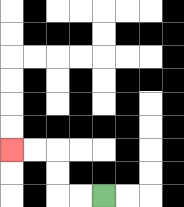{'start': '[4, 8]', 'end': '[0, 6]', 'path_directions': 'L,L,U,U,L,L', 'path_coordinates': '[[4, 8], [3, 8], [2, 8], [2, 7], [2, 6], [1, 6], [0, 6]]'}